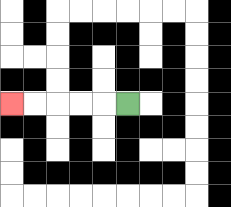{'start': '[5, 4]', 'end': '[0, 4]', 'path_directions': 'L,L,L,L,L', 'path_coordinates': '[[5, 4], [4, 4], [3, 4], [2, 4], [1, 4], [0, 4]]'}